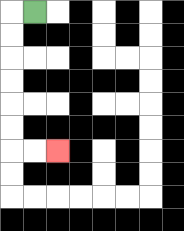{'start': '[1, 0]', 'end': '[2, 6]', 'path_directions': 'L,D,D,D,D,D,D,R,R', 'path_coordinates': '[[1, 0], [0, 0], [0, 1], [0, 2], [0, 3], [0, 4], [0, 5], [0, 6], [1, 6], [2, 6]]'}